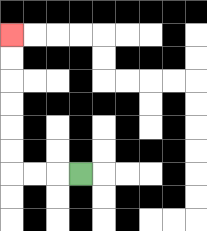{'start': '[3, 7]', 'end': '[0, 1]', 'path_directions': 'L,L,L,U,U,U,U,U,U', 'path_coordinates': '[[3, 7], [2, 7], [1, 7], [0, 7], [0, 6], [0, 5], [0, 4], [0, 3], [0, 2], [0, 1]]'}